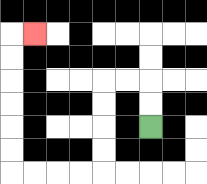{'start': '[6, 5]', 'end': '[1, 1]', 'path_directions': 'U,U,L,L,D,D,D,D,L,L,L,L,U,U,U,U,U,U,R', 'path_coordinates': '[[6, 5], [6, 4], [6, 3], [5, 3], [4, 3], [4, 4], [4, 5], [4, 6], [4, 7], [3, 7], [2, 7], [1, 7], [0, 7], [0, 6], [0, 5], [0, 4], [0, 3], [0, 2], [0, 1], [1, 1]]'}